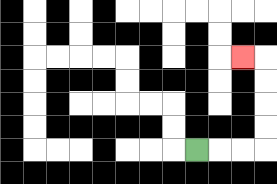{'start': '[8, 6]', 'end': '[10, 2]', 'path_directions': 'R,R,R,U,U,U,U,L', 'path_coordinates': '[[8, 6], [9, 6], [10, 6], [11, 6], [11, 5], [11, 4], [11, 3], [11, 2], [10, 2]]'}